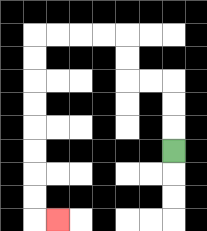{'start': '[7, 6]', 'end': '[2, 9]', 'path_directions': 'U,U,U,L,L,U,U,L,L,L,L,D,D,D,D,D,D,D,D,R', 'path_coordinates': '[[7, 6], [7, 5], [7, 4], [7, 3], [6, 3], [5, 3], [5, 2], [5, 1], [4, 1], [3, 1], [2, 1], [1, 1], [1, 2], [1, 3], [1, 4], [1, 5], [1, 6], [1, 7], [1, 8], [1, 9], [2, 9]]'}